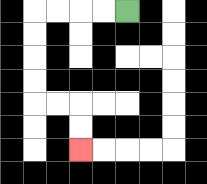{'start': '[5, 0]', 'end': '[3, 6]', 'path_directions': 'L,L,L,L,D,D,D,D,R,R,D,D', 'path_coordinates': '[[5, 0], [4, 0], [3, 0], [2, 0], [1, 0], [1, 1], [1, 2], [1, 3], [1, 4], [2, 4], [3, 4], [3, 5], [3, 6]]'}